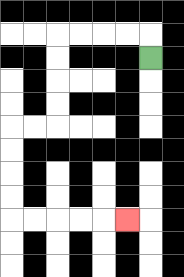{'start': '[6, 2]', 'end': '[5, 9]', 'path_directions': 'U,L,L,L,L,D,D,D,D,L,L,D,D,D,D,R,R,R,R,R', 'path_coordinates': '[[6, 2], [6, 1], [5, 1], [4, 1], [3, 1], [2, 1], [2, 2], [2, 3], [2, 4], [2, 5], [1, 5], [0, 5], [0, 6], [0, 7], [0, 8], [0, 9], [1, 9], [2, 9], [3, 9], [4, 9], [5, 9]]'}